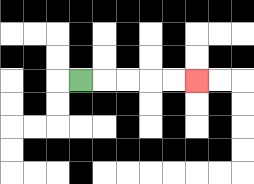{'start': '[3, 3]', 'end': '[8, 3]', 'path_directions': 'R,R,R,R,R', 'path_coordinates': '[[3, 3], [4, 3], [5, 3], [6, 3], [7, 3], [8, 3]]'}